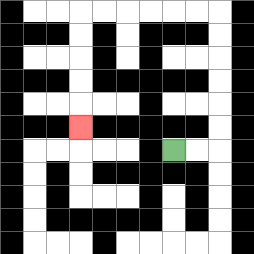{'start': '[7, 6]', 'end': '[3, 5]', 'path_directions': 'R,R,U,U,U,U,U,U,L,L,L,L,L,L,D,D,D,D,D', 'path_coordinates': '[[7, 6], [8, 6], [9, 6], [9, 5], [9, 4], [9, 3], [9, 2], [9, 1], [9, 0], [8, 0], [7, 0], [6, 0], [5, 0], [4, 0], [3, 0], [3, 1], [3, 2], [3, 3], [3, 4], [3, 5]]'}